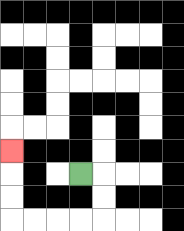{'start': '[3, 7]', 'end': '[0, 6]', 'path_directions': 'R,D,D,L,L,L,L,U,U,U', 'path_coordinates': '[[3, 7], [4, 7], [4, 8], [4, 9], [3, 9], [2, 9], [1, 9], [0, 9], [0, 8], [0, 7], [0, 6]]'}